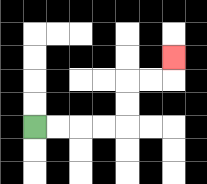{'start': '[1, 5]', 'end': '[7, 2]', 'path_directions': 'R,R,R,R,U,U,R,R,U', 'path_coordinates': '[[1, 5], [2, 5], [3, 5], [4, 5], [5, 5], [5, 4], [5, 3], [6, 3], [7, 3], [7, 2]]'}